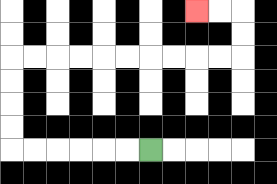{'start': '[6, 6]', 'end': '[8, 0]', 'path_directions': 'L,L,L,L,L,L,U,U,U,U,R,R,R,R,R,R,R,R,R,R,U,U,L,L', 'path_coordinates': '[[6, 6], [5, 6], [4, 6], [3, 6], [2, 6], [1, 6], [0, 6], [0, 5], [0, 4], [0, 3], [0, 2], [1, 2], [2, 2], [3, 2], [4, 2], [5, 2], [6, 2], [7, 2], [8, 2], [9, 2], [10, 2], [10, 1], [10, 0], [9, 0], [8, 0]]'}